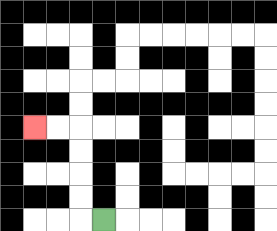{'start': '[4, 9]', 'end': '[1, 5]', 'path_directions': 'L,U,U,U,U,L,L', 'path_coordinates': '[[4, 9], [3, 9], [3, 8], [3, 7], [3, 6], [3, 5], [2, 5], [1, 5]]'}